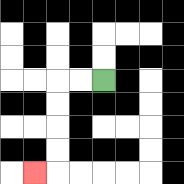{'start': '[4, 3]', 'end': '[1, 7]', 'path_directions': 'L,L,D,D,D,D,L', 'path_coordinates': '[[4, 3], [3, 3], [2, 3], [2, 4], [2, 5], [2, 6], [2, 7], [1, 7]]'}